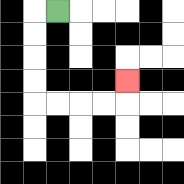{'start': '[2, 0]', 'end': '[5, 3]', 'path_directions': 'L,D,D,D,D,R,R,R,R,U', 'path_coordinates': '[[2, 0], [1, 0], [1, 1], [1, 2], [1, 3], [1, 4], [2, 4], [3, 4], [4, 4], [5, 4], [5, 3]]'}